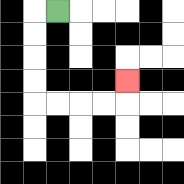{'start': '[2, 0]', 'end': '[5, 3]', 'path_directions': 'L,D,D,D,D,R,R,R,R,U', 'path_coordinates': '[[2, 0], [1, 0], [1, 1], [1, 2], [1, 3], [1, 4], [2, 4], [3, 4], [4, 4], [5, 4], [5, 3]]'}